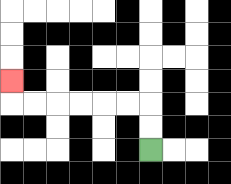{'start': '[6, 6]', 'end': '[0, 3]', 'path_directions': 'U,U,L,L,L,L,L,L,U', 'path_coordinates': '[[6, 6], [6, 5], [6, 4], [5, 4], [4, 4], [3, 4], [2, 4], [1, 4], [0, 4], [0, 3]]'}